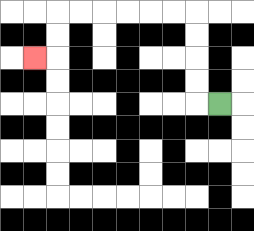{'start': '[9, 4]', 'end': '[1, 2]', 'path_directions': 'L,U,U,U,U,L,L,L,L,L,L,D,D,L', 'path_coordinates': '[[9, 4], [8, 4], [8, 3], [8, 2], [8, 1], [8, 0], [7, 0], [6, 0], [5, 0], [4, 0], [3, 0], [2, 0], [2, 1], [2, 2], [1, 2]]'}